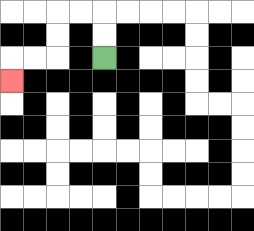{'start': '[4, 2]', 'end': '[0, 3]', 'path_directions': 'U,U,L,L,D,D,L,L,D', 'path_coordinates': '[[4, 2], [4, 1], [4, 0], [3, 0], [2, 0], [2, 1], [2, 2], [1, 2], [0, 2], [0, 3]]'}